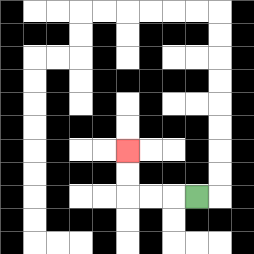{'start': '[8, 8]', 'end': '[5, 6]', 'path_directions': 'L,L,L,U,U', 'path_coordinates': '[[8, 8], [7, 8], [6, 8], [5, 8], [5, 7], [5, 6]]'}